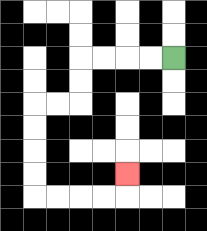{'start': '[7, 2]', 'end': '[5, 7]', 'path_directions': 'L,L,L,L,D,D,L,L,D,D,D,D,R,R,R,R,U', 'path_coordinates': '[[7, 2], [6, 2], [5, 2], [4, 2], [3, 2], [3, 3], [3, 4], [2, 4], [1, 4], [1, 5], [1, 6], [1, 7], [1, 8], [2, 8], [3, 8], [4, 8], [5, 8], [5, 7]]'}